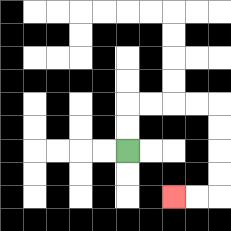{'start': '[5, 6]', 'end': '[7, 8]', 'path_directions': 'U,U,R,R,R,R,D,D,D,D,L,L', 'path_coordinates': '[[5, 6], [5, 5], [5, 4], [6, 4], [7, 4], [8, 4], [9, 4], [9, 5], [9, 6], [9, 7], [9, 8], [8, 8], [7, 8]]'}